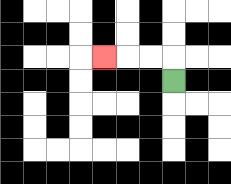{'start': '[7, 3]', 'end': '[4, 2]', 'path_directions': 'U,L,L,L', 'path_coordinates': '[[7, 3], [7, 2], [6, 2], [5, 2], [4, 2]]'}